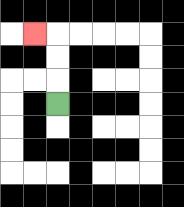{'start': '[2, 4]', 'end': '[1, 1]', 'path_directions': 'U,U,U,L', 'path_coordinates': '[[2, 4], [2, 3], [2, 2], [2, 1], [1, 1]]'}